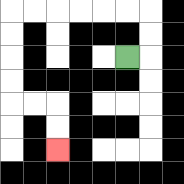{'start': '[5, 2]', 'end': '[2, 6]', 'path_directions': 'R,U,U,L,L,L,L,L,L,D,D,D,D,R,R,D,D', 'path_coordinates': '[[5, 2], [6, 2], [6, 1], [6, 0], [5, 0], [4, 0], [3, 0], [2, 0], [1, 0], [0, 0], [0, 1], [0, 2], [0, 3], [0, 4], [1, 4], [2, 4], [2, 5], [2, 6]]'}